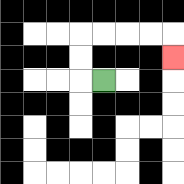{'start': '[4, 3]', 'end': '[7, 2]', 'path_directions': 'L,U,U,R,R,R,R,D', 'path_coordinates': '[[4, 3], [3, 3], [3, 2], [3, 1], [4, 1], [5, 1], [6, 1], [7, 1], [7, 2]]'}